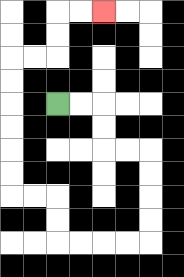{'start': '[2, 4]', 'end': '[4, 0]', 'path_directions': 'R,R,D,D,R,R,D,D,D,D,L,L,L,L,U,U,L,L,U,U,U,U,U,U,R,R,U,U,R,R', 'path_coordinates': '[[2, 4], [3, 4], [4, 4], [4, 5], [4, 6], [5, 6], [6, 6], [6, 7], [6, 8], [6, 9], [6, 10], [5, 10], [4, 10], [3, 10], [2, 10], [2, 9], [2, 8], [1, 8], [0, 8], [0, 7], [0, 6], [0, 5], [0, 4], [0, 3], [0, 2], [1, 2], [2, 2], [2, 1], [2, 0], [3, 0], [4, 0]]'}